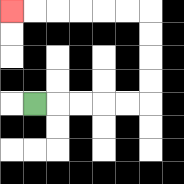{'start': '[1, 4]', 'end': '[0, 0]', 'path_directions': 'R,R,R,R,R,U,U,U,U,L,L,L,L,L,L', 'path_coordinates': '[[1, 4], [2, 4], [3, 4], [4, 4], [5, 4], [6, 4], [6, 3], [6, 2], [6, 1], [6, 0], [5, 0], [4, 0], [3, 0], [2, 0], [1, 0], [0, 0]]'}